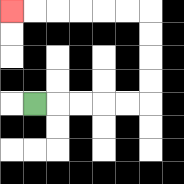{'start': '[1, 4]', 'end': '[0, 0]', 'path_directions': 'R,R,R,R,R,U,U,U,U,L,L,L,L,L,L', 'path_coordinates': '[[1, 4], [2, 4], [3, 4], [4, 4], [5, 4], [6, 4], [6, 3], [6, 2], [6, 1], [6, 0], [5, 0], [4, 0], [3, 0], [2, 0], [1, 0], [0, 0]]'}